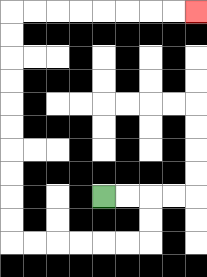{'start': '[4, 8]', 'end': '[8, 0]', 'path_directions': 'R,R,D,D,L,L,L,L,L,L,U,U,U,U,U,U,U,U,U,U,R,R,R,R,R,R,R,R', 'path_coordinates': '[[4, 8], [5, 8], [6, 8], [6, 9], [6, 10], [5, 10], [4, 10], [3, 10], [2, 10], [1, 10], [0, 10], [0, 9], [0, 8], [0, 7], [0, 6], [0, 5], [0, 4], [0, 3], [0, 2], [0, 1], [0, 0], [1, 0], [2, 0], [3, 0], [4, 0], [5, 0], [6, 0], [7, 0], [8, 0]]'}